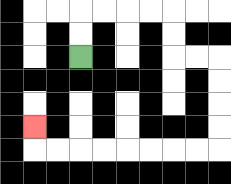{'start': '[3, 2]', 'end': '[1, 5]', 'path_directions': 'U,U,R,R,R,R,D,D,R,R,D,D,D,D,L,L,L,L,L,L,L,L,U', 'path_coordinates': '[[3, 2], [3, 1], [3, 0], [4, 0], [5, 0], [6, 0], [7, 0], [7, 1], [7, 2], [8, 2], [9, 2], [9, 3], [9, 4], [9, 5], [9, 6], [8, 6], [7, 6], [6, 6], [5, 6], [4, 6], [3, 6], [2, 6], [1, 6], [1, 5]]'}